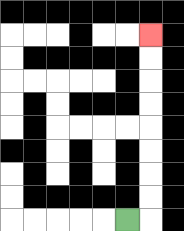{'start': '[5, 9]', 'end': '[6, 1]', 'path_directions': 'R,U,U,U,U,U,U,U,U', 'path_coordinates': '[[5, 9], [6, 9], [6, 8], [6, 7], [6, 6], [6, 5], [6, 4], [6, 3], [6, 2], [6, 1]]'}